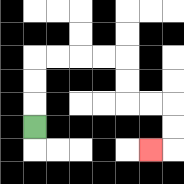{'start': '[1, 5]', 'end': '[6, 6]', 'path_directions': 'U,U,U,R,R,R,R,D,D,R,R,D,D,L', 'path_coordinates': '[[1, 5], [1, 4], [1, 3], [1, 2], [2, 2], [3, 2], [4, 2], [5, 2], [5, 3], [5, 4], [6, 4], [7, 4], [7, 5], [7, 6], [6, 6]]'}